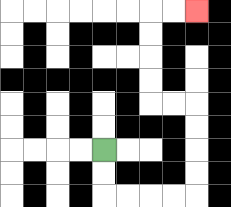{'start': '[4, 6]', 'end': '[8, 0]', 'path_directions': 'D,D,R,R,R,R,U,U,U,U,L,L,U,U,U,U,R,R', 'path_coordinates': '[[4, 6], [4, 7], [4, 8], [5, 8], [6, 8], [7, 8], [8, 8], [8, 7], [8, 6], [8, 5], [8, 4], [7, 4], [6, 4], [6, 3], [6, 2], [6, 1], [6, 0], [7, 0], [8, 0]]'}